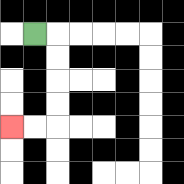{'start': '[1, 1]', 'end': '[0, 5]', 'path_directions': 'R,D,D,D,D,L,L', 'path_coordinates': '[[1, 1], [2, 1], [2, 2], [2, 3], [2, 4], [2, 5], [1, 5], [0, 5]]'}